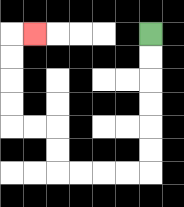{'start': '[6, 1]', 'end': '[1, 1]', 'path_directions': 'D,D,D,D,D,D,L,L,L,L,U,U,L,L,U,U,U,U,R', 'path_coordinates': '[[6, 1], [6, 2], [6, 3], [6, 4], [6, 5], [6, 6], [6, 7], [5, 7], [4, 7], [3, 7], [2, 7], [2, 6], [2, 5], [1, 5], [0, 5], [0, 4], [0, 3], [0, 2], [0, 1], [1, 1]]'}